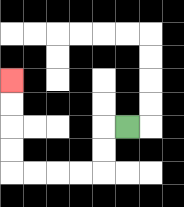{'start': '[5, 5]', 'end': '[0, 3]', 'path_directions': 'L,D,D,L,L,L,L,U,U,U,U', 'path_coordinates': '[[5, 5], [4, 5], [4, 6], [4, 7], [3, 7], [2, 7], [1, 7], [0, 7], [0, 6], [0, 5], [0, 4], [0, 3]]'}